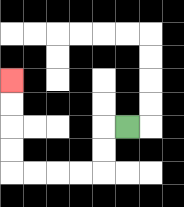{'start': '[5, 5]', 'end': '[0, 3]', 'path_directions': 'L,D,D,L,L,L,L,U,U,U,U', 'path_coordinates': '[[5, 5], [4, 5], [4, 6], [4, 7], [3, 7], [2, 7], [1, 7], [0, 7], [0, 6], [0, 5], [0, 4], [0, 3]]'}